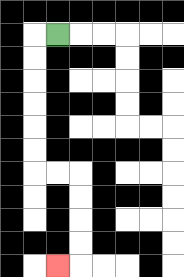{'start': '[2, 1]', 'end': '[2, 11]', 'path_directions': 'L,D,D,D,D,D,D,R,R,D,D,D,D,L', 'path_coordinates': '[[2, 1], [1, 1], [1, 2], [1, 3], [1, 4], [1, 5], [1, 6], [1, 7], [2, 7], [3, 7], [3, 8], [3, 9], [3, 10], [3, 11], [2, 11]]'}